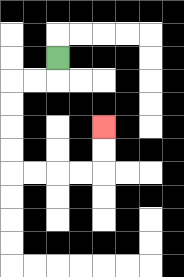{'start': '[2, 2]', 'end': '[4, 5]', 'path_directions': 'D,L,L,D,D,D,D,R,R,R,R,U,U', 'path_coordinates': '[[2, 2], [2, 3], [1, 3], [0, 3], [0, 4], [0, 5], [0, 6], [0, 7], [1, 7], [2, 7], [3, 7], [4, 7], [4, 6], [4, 5]]'}